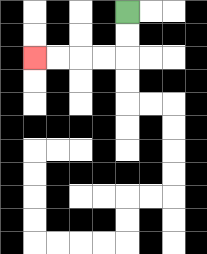{'start': '[5, 0]', 'end': '[1, 2]', 'path_directions': 'D,D,L,L,L,L', 'path_coordinates': '[[5, 0], [5, 1], [5, 2], [4, 2], [3, 2], [2, 2], [1, 2]]'}